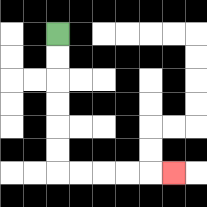{'start': '[2, 1]', 'end': '[7, 7]', 'path_directions': 'D,D,D,D,D,D,R,R,R,R,R', 'path_coordinates': '[[2, 1], [2, 2], [2, 3], [2, 4], [2, 5], [2, 6], [2, 7], [3, 7], [4, 7], [5, 7], [6, 7], [7, 7]]'}